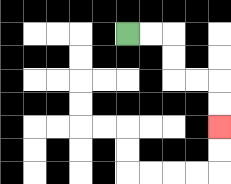{'start': '[5, 1]', 'end': '[9, 5]', 'path_directions': 'R,R,D,D,R,R,D,D', 'path_coordinates': '[[5, 1], [6, 1], [7, 1], [7, 2], [7, 3], [8, 3], [9, 3], [9, 4], [9, 5]]'}